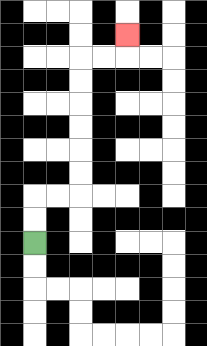{'start': '[1, 10]', 'end': '[5, 1]', 'path_directions': 'U,U,R,R,U,U,U,U,U,U,R,R,U', 'path_coordinates': '[[1, 10], [1, 9], [1, 8], [2, 8], [3, 8], [3, 7], [3, 6], [3, 5], [3, 4], [3, 3], [3, 2], [4, 2], [5, 2], [5, 1]]'}